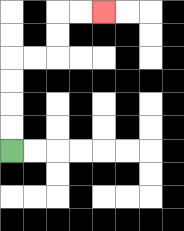{'start': '[0, 6]', 'end': '[4, 0]', 'path_directions': 'U,U,U,U,R,R,U,U,R,R', 'path_coordinates': '[[0, 6], [0, 5], [0, 4], [0, 3], [0, 2], [1, 2], [2, 2], [2, 1], [2, 0], [3, 0], [4, 0]]'}